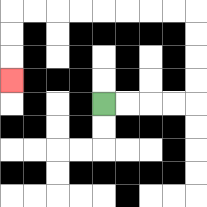{'start': '[4, 4]', 'end': '[0, 3]', 'path_directions': 'R,R,R,R,U,U,U,U,L,L,L,L,L,L,L,L,D,D,D', 'path_coordinates': '[[4, 4], [5, 4], [6, 4], [7, 4], [8, 4], [8, 3], [8, 2], [8, 1], [8, 0], [7, 0], [6, 0], [5, 0], [4, 0], [3, 0], [2, 0], [1, 0], [0, 0], [0, 1], [0, 2], [0, 3]]'}